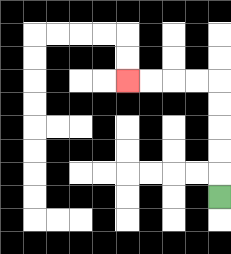{'start': '[9, 8]', 'end': '[5, 3]', 'path_directions': 'U,U,U,U,U,L,L,L,L', 'path_coordinates': '[[9, 8], [9, 7], [9, 6], [9, 5], [9, 4], [9, 3], [8, 3], [7, 3], [6, 3], [5, 3]]'}